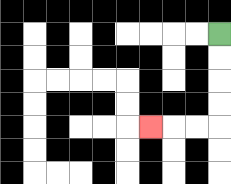{'start': '[9, 1]', 'end': '[6, 5]', 'path_directions': 'D,D,D,D,L,L,L', 'path_coordinates': '[[9, 1], [9, 2], [9, 3], [9, 4], [9, 5], [8, 5], [7, 5], [6, 5]]'}